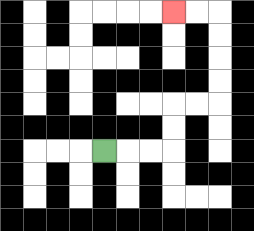{'start': '[4, 6]', 'end': '[7, 0]', 'path_directions': 'R,R,R,U,U,R,R,U,U,U,U,L,L', 'path_coordinates': '[[4, 6], [5, 6], [6, 6], [7, 6], [7, 5], [7, 4], [8, 4], [9, 4], [9, 3], [9, 2], [9, 1], [9, 0], [8, 0], [7, 0]]'}